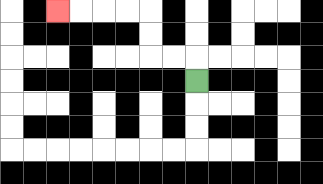{'start': '[8, 3]', 'end': '[2, 0]', 'path_directions': 'U,L,L,U,U,L,L,L,L', 'path_coordinates': '[[8, 3], [8, 2], [7, 2], [6, 2], [6, 1], [6, 0], [5, 0], [4, 0], [3, 0], [2, 0]]'}